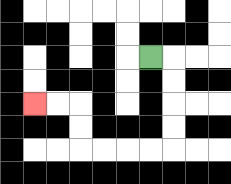{'start': '[6, 2]', 'end': '[1, 4]', 'path_directions': 'R,D,D,D,D,L,L,L,L,U,U,L,L', 'path_coordinates': '[[6, 2], [7, 2], [7, 3], [7, 4], [7, 5], [7, 6], [6, 6], [5, 6], [4, 6], [3, 6], [3, 5], [3, 4], [2, 4], [1, 4]]'}